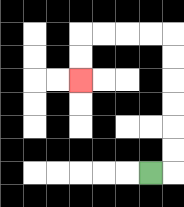{'start': '[6, 7]', 'end': '[3, 3]', 'path_directions': 'R,U,U,U,U,U,U,L,L,L,L,D,D', 'path_coordinates': '[[6, 7], [7, 7], [7, 6], [7, 5], [7, 4], [7, 3], [7, 2], [7, 1], [6, 1], [5, 1], [4, 1], [3, 1], [3, 2], [3, 3]]'}